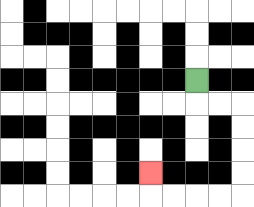{'start': '[8, 3]', 'end': '[6, 7]', 'path_directions': 'D,R,R,D,D,D,D,L,L,L,L,U', 'path_coordinates': '[[8, 3], [8, 4], [9, 4], [10, 4], [10, 5], [10, 6], [10, 7], [10, 8], [9, 8], [8, 8], [7, 8], [6, 8], [6, 7]]'}